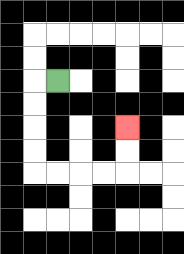{'start': '[2, 3]', 'end': '[5, 5]', 'path_directions': 'L,D,D,D,D,R,R,R,R,U,U', 'path_coordinates': '[[2, 3], [1, 3], [1, 4], [1, 5], [1, 6], [1, 7], [2, 7], [3, 7], [4, 7], [5, 7], [5, 6], [5, 5]]'}